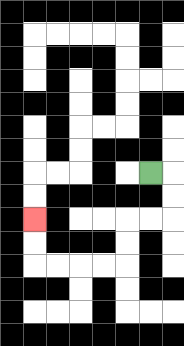{'start': '[6, 7]', 'end': '[1, 9]', 'path_directions': 'R,D,D,L,L,D,D,L,L,L,L,U,U', 'path_coordinates': '[[6, 7], [7, 7], [7, 8], [7, 9], [6, 9], [5, 9], [5, 10], [5, 11], [4, 11], [3, 11], [2, 11], [1, 11], [1, 10], [1, 9]]'}